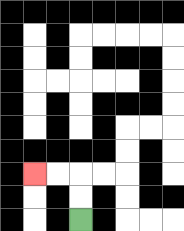{'start': '[3, 9]', 'end': '[1, 7]', 'path_directions': 'U,U,L,L', 'path_coordinates': '[[3, 9], [3, 8], [3, 7], [2, 7], [1, 7]]'}